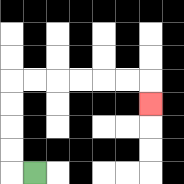{'start': '[1, 7]', 'end': '[6, 4]', 'path_directions': 'L,U,U,U,U,R,R,R,R,R,R,D', 'path_coordinates': '[[1, 7], [0, 7], [0, 6], [0, 5], [0, 4], [0, 3], [1, 3], [2, 3], [3, 3], [4, 3], [5, 3], [6, 3], [6, 4]]'}